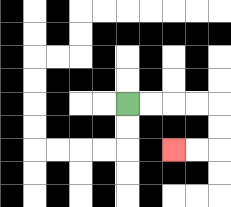{'start': '[5, 4]', 'end': '[7, 6]', 'path_directions': 'R,R,R,R,D,D,L,L', 'path_coordinates': '[[5, 4], [6, 4], [7, 4], [8, 4], [9, 4], [9, 5], [9, 6], [8, 6], [7, 6]]'}